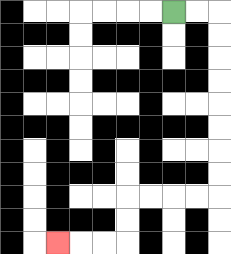{'start': '[7, 0]', 'end': '[2, 10]', 'path_directions': 'R,R,D,D,D,D,D,D,D,D,L,L,L,L,D,D,L,L,L', 'path_coordinates': '[[7, 0], [8, 0], [9, 0], [9, 1], [9, 2], [9, 3], [9, 4], [9, 5], [9, 6], [9, 7], [9, 8], [8, 8], [7, 8], [6, 8], [5, 8], [5, 9], [5, 10], [4, 10], [3, 10], [2, 10]]'}